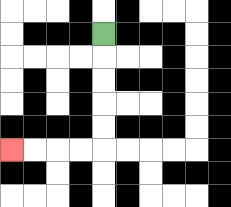{'start': '[4, 1]', 'end': '[0, 6]', 'path_directions': 'D,D,D,D,D,L,L,L,L', 'path_coordinates': '[[4, 1], [4, 2], [4, 3], [4, 4], [4, 5], [4, 6], [3, 6], [2, 6], [1, 6], [0, 6]]'}